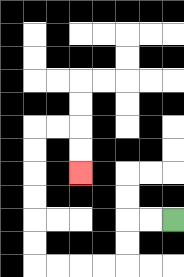{'start': '[7, 9]', 'end': '[3, 7]', 'path_directions': 'L,L,D,D,L,L,L,L,U,U,U,U,U,U,R,R,D,D', 'path_coordinates': '[[7, 9], [6, 9], [5, 9], [5, 10], [5, 11], [4, 11], [3, 11], [2, 11], [1, 11], [1, 10], [1, 9], [1, 8], [1, 7], [1, 6], [1, 5], [2, 5], [3, 5], [3, 6], [3, 7]]'}